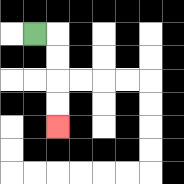{'start': '[1, 1]', 'end': '[2, 5]', 'path_directions': 'R,D,D,D,D', 'path_coordinates': '[[1, 1], [2, 1], [2, 2], [2, 3], [2, 4], [2, 5]]'}